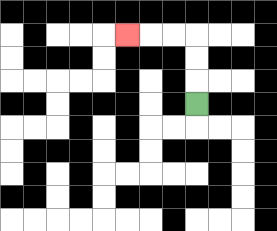{'start': '[8, 4]', 'end': '[5, 1]', 'path_directions': 'U,U,U,L,L,L', 'path_coordinates': '[[8, 4], [8, 3], [8, 2], [8, 1], [7, 1], [6, 1], [5, 1]]'}